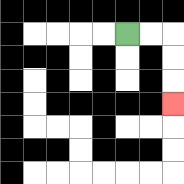{'start': '[5, 1]', 'end': '[7, 4]', 'path_directions': 'R,R,D,D,D', 'path_coordinates': '[[5, 1], [6, 1], [7, 1], [7, 2], [7, 3], [7, 4]]'}